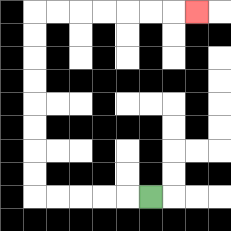{'start': '[6, 8]', 'end': '[8, 0]', 'path_directions': 'L,L,L,L,L,U,U,U,U,U,U,U,U,R,R,R,R,R,R,R', 'path_coordinates': '[[6, 8], [5, 8], [4, 8], [3, 8], [2, 8], [1, 8], [1, 7], [1, 6], [1, 5], [1, 4], [1, 3], [1, 2], [1, 1], [1, 0], [2, 0], [3, 0], [4, 0], [5, 0], [6, 0], [7, 0], [8, 0]]'}